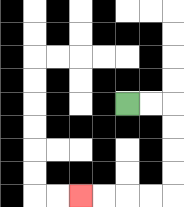{'start': '[5, 4]', 'end': '[3, 8]', 'path_directions': 'R,R,D,D,D,D,L,L,L,L', 'path_coordinates': '[[5, 4], [6, 4], [7, 4], [7, 5], [7, 6], [7, 7], [7, 8], [6, 8], [5, 8], [4, 8], [3, 8]]'}